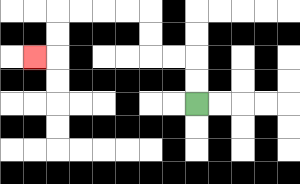{'start': '[8, 4]', 'end': '[1, 2]', 'path_directions': 'U,U,L,L,U,U,L,L,L,L,D,D,L', 'path_coordinates': '[[8, 4], [8, 3], [8, 2], [7, 2], [6, 2], [6, 1], [6, 0], [5, 0], [4, 0], [3, 0], [2, 0], [2, 1], [2, 2], [1, 2]]'}